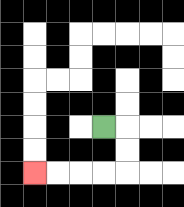{'start': '[4, 5]', 'end': '[1, 7]', 'path_directions': 'R,D,D,L,L,L,L', 'path_coordinates': '[[4, 5], [5, 5], [5, 6], [5, 7], [4, 7], [3, 7], [2, 7], [1, 7]]'}